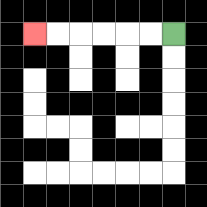{'start': '[7, 1]', 'end': '[1, 1]', 'path_directions': 'L,L,L,L,L,L', 'path_coordinates': '[[7, 1], [6, 1], [5, 1], [4, 1], [3, 1], [2, 1], [1, 1]]'}